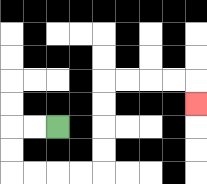{'start': '[2, 5]', 'end': '[8, 4]', 'path_directions': 'L,L,D,D,R,R,R,R,U,U,U,U,R,R,R,R,D', 'path_coordinates': '[[2, 5], [1, 5], [0, 5], [0, 6], [0, 7], [1, 7], [2, 7], [3, 7], [4, 7], [4, 6], [4, 5], [4, 4], [4, 3], [5, 3], [6, 3], [7, 3], [8, 3], [8, 4]]'}